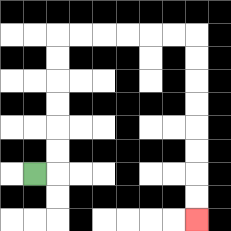{'start': '[1, 7]', 'end': '[8, 9]', 'path_directions': 'R,U,U,U,U,U,U,R,R,R,R,R,R,D,D,D,D,D,D,D,D', 'path_coordinates': '[[1, 7], [2, 7], [2, 6], [2, 5], [2, 4], [2, 3], [2, 2], [2, 1], [3, 1], [4, 1], [5, 1], [6, 1], [7, 1], [8, 1], [8, 2], [8, 3], [8, 4], [8, 5], [8, 6], [8, 7], [8, 8], [8, 9]]'}